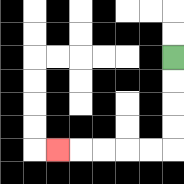{'start': '[7, 2]', 'end': '[2, 6]', 'path_directions': 'D,D,D,D,L,L,L,L,L', 'path_coordinates': '[[7, 2], [7, 3], [7, 4], [7, 5], [7, 6], [6, 6], [5, 6], [4, 6], [3, 6], [2, 6]]'}